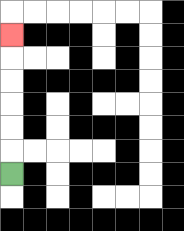{'start': '[0, 7]', 'end': '[0, 1]', 'path_directions': 'U,U,U,U,U,U', 'path_coordinates': '[[0, 7], [0, 6], [0, 5], [0, 4], [0, 3], [0, 2], [0, 1]]'}